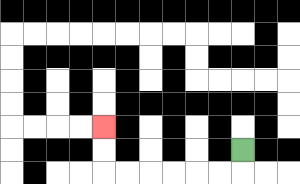{'start': '[10, 6]', 'end': '[4, 5]', 'path_directions': 'D,L,L,L,L,L,L,U,U', 'path_coordinates': '[[10, 6], [10, 7], [9, 7], [8, 7], [7, 7], [6, 7], [5, 7], [4, 7], [4, 6], [4, 5]]'}